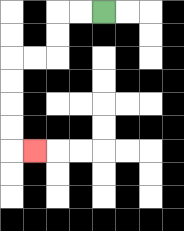{'start': '[4, 0]', 'end': '[1, 6]', 'path_directions': 'L,L,D,D,L,L,D,D,D,D,R', 'path_coordinates': '[[4, 0], [3, 0], [2, 0], [2, 1], [2, 2], [1, 2], [0, 2], [0, 3], [0, 4], [0, 5], [0, 6], [1, 6]]'}